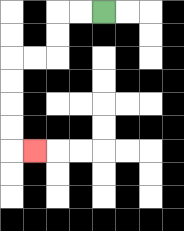{'start': '[4, 0]', 'end': '[1, 6]', 'path_directions': 'L,L,D,D,L,L,D,D,D,D,R', 'path_coordinates': '[[4, 0], [3, 0], [2, 0], [2, 1], [2, 2], [1, 2], [0, 2], [0, 3], [0, 4], [0, 5], [0, 6], [1, 6]]'}